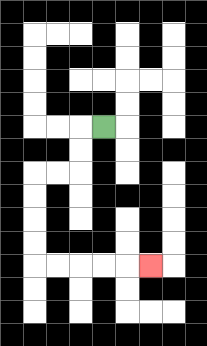{'start': '[4, 5]', 'end': '[6, 11]', 'path_directions': 'L,D,D,L,L,D,D,D,D,R,R,R,R,R', 'path_coordinates': '[[4, 5], [3, 5], [3, 6], [3, 7], [2, 7], [1, 7], [1, 8], [1, 9], [1, 10], [1, 11], [2, 11], [3, 11], [4, 11], [5, 11], [6, 11]]'}